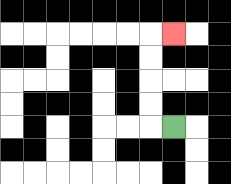{'start': '[7, 5]', 'end': '[7, 1]', 'path_directions': 'L,U,U,U,U,R', 'path_coordinates': '[[7, 5], [6, 5], [6, 4], [6, 3], [6, 2], [6, 1], [7, 1]]'}